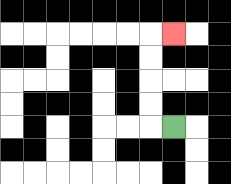{'start': '[7, 5]', 'end': '[7, 1]', 'path_directions': 'L,U,U,U,U,R', 'path_coordinates': '[[7, 5], [6, 5], [6, 4], [6, 3], [6, 2], [6, 1], [7, 1]]'}